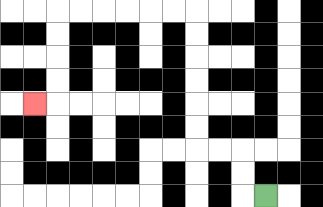{'start': '[11, 8]', 'end': '[1, 4]', 'path_directions': 'L,U,U,L,L,U,U,U,U,U,U,L,L,L,L,L,L,D,D,D,D,L', 'path_coordinates': '[[11, 8], [10, 8], [10, 7], [10, 6], [9, 6], [8, 6], [8, 5], [8, 4], [8, 3], [8, 2], [8, 1], [8, 0], [7, 0], [6, 0], [5, 0], [4, 0], [3, 0], [2, 0], [2, 1], [2, 2], [2, 3], [2, 4], [1, 4]]'}